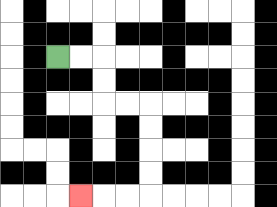{'start': '[2, 2]', 'end': '[3, 8]', 'path_directions': 'R,R,D,D,R,R,D,D,D,D,L,L,L', 'path_coordinates': '[[2, 2], [3, 2], [4, 2], [4, 3], [4, 4], [5, 4], [6, 4], [6, 5], [6, 6], [6, 7], [6, 8], [5, 8], [4, 8], [3, 8]]'}